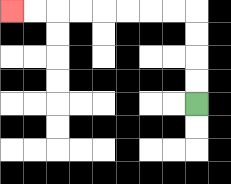{'start': '[8, 4]', 'end': '[0, 0]', 'path_directions': 'U,U,U,U,L,L,L,L,L,L,L,L', 'path_coordinates': '[[8, 4], [8, 3], [8, 2], [8, 1], [8, 0], [7, 0], [6, 0], [5, 0], [4, 0], [3, 0], [2, 0], [1, 0], [0, 0]]'}